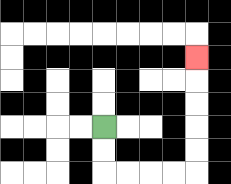{'start': '[4, 5]', 'end': '[8, 2]', 'path_directions': 'D,D,R,R,R,R,U,U,U,U,U', 'path_coordinates': '[[4, 5], [4, 6], [4, 7], [5, 7], [6, 7], [7, 7], [8, 7], [8, 6], [8, 5], [8, 4], [8, 3], [8, 2]]'}